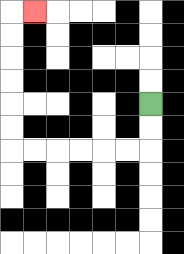{'start': '[6, 4]', 'end': '[1, 0]', 'path_directions': 'D,D,L,L,L,L,L,L,U,U,U,U,U,U,R', 'path_coordinates': '[[6, 4], [6, 5], [6, 6], [5, 6], [4, 6], [3, 6], [2, 6], [1, 6], [0, 6], [0, 5], [0, 4], [0, 3], [0, 2], [0, 1], [0, 0], [1, 0]]'}